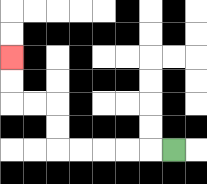{'start': '[7, 6]', 'end': '[0, 2]', 'path_directions': 'L,L,L,L,L,U,U,L,L,U,U', 'path_coordinates': '[[7, 6], [6, 6], [5, 6], [4, 6], [3, 6], [2, 6], [2, 5], [2, 4], [1, 4], [0, 4], [0, 3], [0, 2]]'}